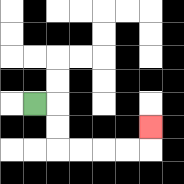{'start': '[1, 4]', 'end': '[6, 5]', 'path_directions': 'R,D,D,R,R,R,R,U', 'path_coordinates': '[[1, 4], [2, 4], [2, 5], [2, 6], [3, 6], [4, 6], [5, 6], [6, 6], [6, 5]]'}